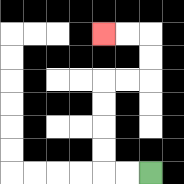{'start': '[6, 7]', 'end': '[4, 1]', 'path_directions': 'L,L,U,U,U,U,R,R,U,U,L,L', 'path_coordinates': '[[6, 7], [5, 7], [4, 7], [4, 6], [4, 5], [4, 4], [4, 3], [5, 3], [6, 3], [6, 2], [6, 1], [5, 1], [4, 1]]'}